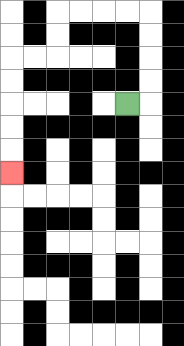{'start': '[5, 4]', 'end': '[0, 7]', 'path_directions': 'R,U,U,U,U,L,L,L,L,D,D,L,L,D,D,D,D,D', 'path_coordinates': '[[5, 4], [6, 4], [6, 3], [6, 2], [6, 1], [6, 0], [5, 0], [4, 0], [3, 0], [2, 0], [2, 1], [2, 2], [1, 2], [0, 2], [0, 3], [0, 4], [0, 5], [0, 6], [0, 7]]'}